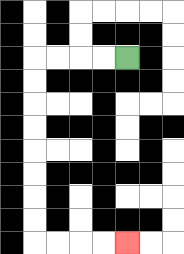{'start': '[5, 2]', 'end': '[5, 10]', 'path_directions': 'L,L,L,L,D,D,D,D,D,D,D,D,R,R,R,R', 'path_coordinates': '[[5, 2], [4, 2], [3, 2], [2, 2], [1, 2], [1, 3], [1, 4], [1, 5], [1, 6], [1, 7], [1, 8], [1, 9], [1, 10], [2, 10], [3, 10], [4, 10], [5, 10]]'}